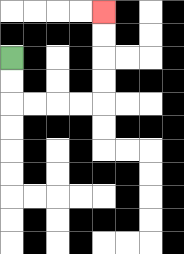{'start': '[0, 2]', 'end': '[4, 0]', 'path_directions': 'D,D,R,R,R,R,U,U,U,U', 'path_coordinates': '[[0, 2], [0, 3], [0, 4], [1, 4], [2, 4], [3, 4], [4, 4], [4, 3], [4, 2], [4, 1], [4, 0]]'}